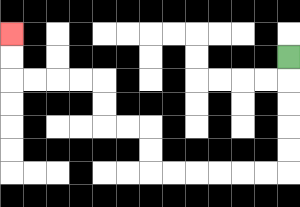{'start': '[12, 2]', 'end': '[0, 1]', 'path_directions': 'D,D,D,D,D,L,L,L,L,L,L,U,U,L,L,U,U,L,L,L,L,U,U', 'path_coordinates': '[[12, 2], [12, 3], [12, 4], [12, 5], [12, 6], [12, 7], [11, 7], [10, 7], [9, 7], [8, 7], [7, 7], [6, 7], [6, 6], [6, 5], [5, 5], [4, 5], [4, 4], [4, 3], [3, 3], [2, 3], [1, 3], [0, 3], [0, 2], [0, 1]]'}